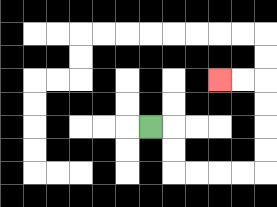{'start': '[6, 5]', 'end': '[9, 3]', 'path_directions': 'R,D,D,R,R,R,R,U,U,U,U,L,L', 'path_coordinates': '[[6, 5], [7, 5], [7, 6], [7, 7], [8, 7], [9, 7], [10, 7], [11, 7], [11, 6], [11, 5], [11, 4], [11, 3], [10, 3], [9, 3]]'}